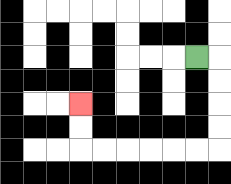{'start': '[8, 2]', 'end': '[3, 4]', 'path_directions': 'R,D,D,D,D,L,L,L,L,L,L,U,U', 'path_coordinates': '[[8, 2], [9, 2], [9, 3], [9, 4], [9, 5], [9, 6], [8, 6], [7, 6], [6, 6], [5, 6], [4, 6], [3, 6], [3, 5], [3, 4]]'}